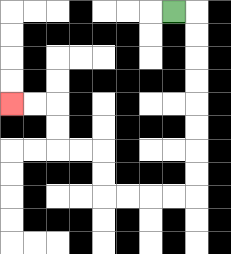{'start': '[7, 0]', 'end': '[0, 4]', 'path_directions': 'R,D,D,D,D,D,D,D,D,L,L,L,L,U,U,L,L,U,U,L,L', 'path_coordinates': '[[7, 0], [8, 0], [8, 1], [8, 2], [8, 3], [8, 4], [8, 5], [8, 6], [8, 7], [8, 8], [7, 8], [6, 8], [5, 8], [4, 8], [4, 7], [4, 6], [3, 6], [2, 6], [2, 5], [2, 4], [1, 4], [0, 4]]'}